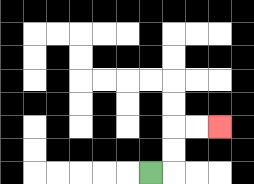{'start': '[6, 7]', 'end': '[9, 5]', 'path_directions': 'R,U,U,R,R', 'path_coordinates': '[[6, 7], [7, 7], [7, 6], [7, 5], [8, 5], [9, 5]]'}